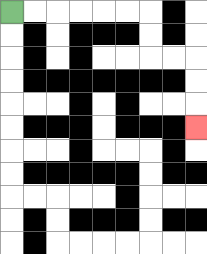{'start': '[0, 0]', 'end': '[8, 5]', 'path_directions': 'R,R,R,R,R,R,D,D,R,R,D,D,D', 'path_coordinates': '[[0, 0], [1, 0], [2, 0], [3, 0], [4, 0], [5, 0], [6, 0], [6, 1], [6, 2], [7, 2], [8, 2], [8, 3], [8, 4], [8, 5]]'}